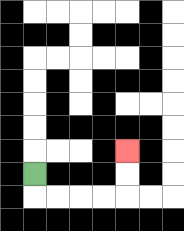{'start': '[1, 7]', 'end': '[5, 6]', 'path_directions': 'D,R,R,R,R,U,U', 'path_coordinates': '[[1, 7], [1, 8], [2, 8], [3, 8], [4, 8], [5, 8], [5, 7], [5, 6]]'}